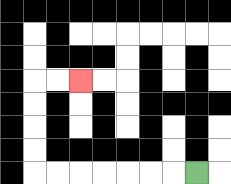{'start': '[8, 7]', 'end': '[3, 3]', 'path_directions': 'L,L,L,L,L,L,L,U,U,U,U,R,R', 'path_coordinates': '[[8, 7], [7, 7], [6, 7], [5, 7], [4, 7], [3, 7], [2, 7], [1, 7], [1, 6], [1, 5], [1, 4], [1, 3], [2, 3], [3, 3]]'}